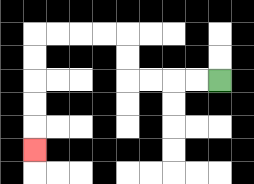{'start': '[9, 3]', 'end': '[1, 6]', 'path_directions': 'L,L,L,L,U,U,L,L,L,L,D,D,D,D,D', 'path_coordinates': '[[9, 3], [8, 3], [7, 3], [6, 3], [5, 3], [5, 2], [5, 1], [4, 1], [3, 1], [2, 1], [1, 1], [1, 2], [1, 3], [1, 4], [1, 5], [1, 6]]'}